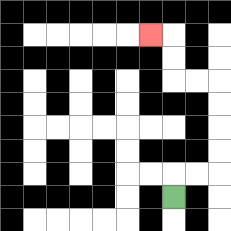{'start': '[7, 8]', 'end': '[6, 1]', 'path_directions': 'U,R,R,U,U,U,U,L,L,U,U,L', 'path_coordinates': '[[7, 8], [7, 7], [8, 7], [9, 7], [9, 6], [9, 5], [9, 4], [9, 3], [8, 3], [7, 3], [7, 2], [7, 1], [6, 1]]'}